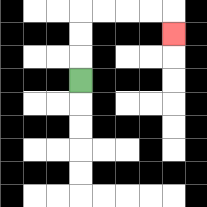{'start': '[3, 3]', 'end': '[7, 1]', 'path_directions': 'U,U,U,R,R,R,R,D', 'path_coordinates': '[[3, 3], [3, 2], [3, 1], [3, 0], [4, 0], [5, 0], [6, 0], [7, 0], [7, 1]]'}